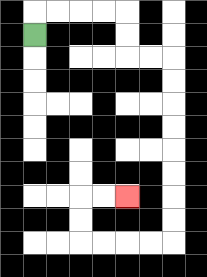{'start': '[1, 1]', 'end': '[5, 8]', 'path_directions': 'U,R,R,R,R,D,D,R,R,D,D,D,D,D,D,D,D,L,L,L,L,U,U,R,R', 'path_coordinates': '[[1, 1], [1, 0], [2, 0], [3, 0], [4, 0], [5, 0], [5, 1], [5, 2], [6, 2], [7, 2], [7, 3], [7, 4], [7, 5], [7, 6], [7, 7], [7, 8], [7, 9], [7, 10], [6, 10], [5, 10], [4, 10], [3, 10], [3, 9], [3, 8], [4, 8], [5, 8]]'}